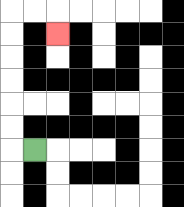{'start': '[1, 6]', 'end': '[2, 1]', 'path_directions': 'L,U,U,U,U,U,U,R,R,D', 'path_coordinates': '[[1, 6], [0, 6], [0, 5], [0, 4], [0, 3], [0, 2], [0, 1], [0, 0], [1, 0], [2, 0], [2, 1]]'}